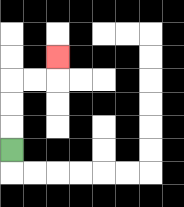{'start': '[0, 6]', 'end': '[2, 2]', 'path_directions': 'U,U,U,R,R,U', 'path_coordinates': '[[0, 6], [0, 5], [0, 4], [0, 3], [1, 3], [2, 3], [2, 2]]'}